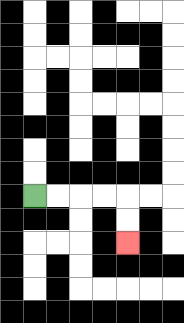{'start': '[1, 8]', 'end': '[5, 10]', 'path_directions': 'R,R,R,R,D,D', 'path_coordinates': '[[1, 8], [2, 8], [3, 8], [4, 8], [5, 8], [5, 9], [5, 10]]'}